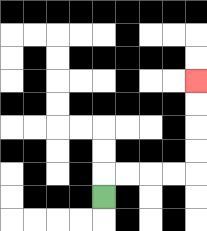{'start': '[4, 8]', 'end': '[8, 3]', 'path_directions': 'U,R,R,R,R,U,U,U,U', 'path_coordinates': '[[4, 8], [4, 7], [5, 7], [6, 7], [7, 7], [8, 7], [8, 6], [8, 5], [8, 4], [8, 3]]'}